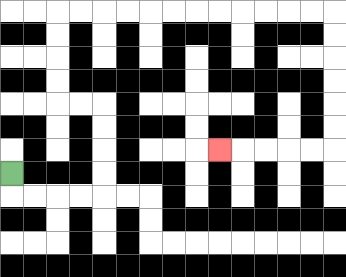{'start': '[0, 7]', 'end': '[9, 6]', 'path_directions': 'D,R,R,R,R,U,U,U,U,L,L,U,U,U,U,R,R,R,R,R,R,R,R,R,R,R,R,D,D,D,D,D,D,L,L,L,L,L', 'path_coordinates': '[[0, 7], [0, 8], [1, 8], [2, 8], [3, 8], [4, 8], [4, 7], [4, 6], [4, 5], [4, 4], [3, 4], [2, 4], [2, 3], [2, 2], [2, 1], [2, 0], [3, 0], [4, 0], [5, 0], [6, 0], [7, 0], [8, 0], [9, 0], [10, 0], [11, 0], [12, 0], [13, 0], [14, 0], [14, 1], [14, 2], [14, 3], [14, 4], [14, 5], [14, 6], [13, 6], [12, 6], [11, 6], [10, 6], [9, 6]]'}